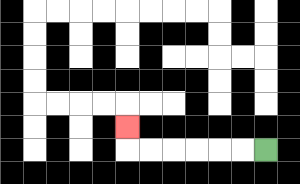{'start': '[11, 6]', 'end': '[5, 5]', 'path_directions': 'L,L,L,L,L,L,U', 'path_coordinates': '[[11, 6], [10, 6], [9, 6], [8, 6], [7, 6], [6, 6], [5, 6], [5, 5]]'}